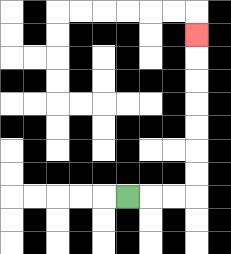{'start': '[5, 8]', 'end': '[8, 1]', 'path_directions': 'R,R,R,U,U,U,U,U,U,U', 'path_coordinates': '[[5, 8], [6, 8], [7, 8], [8, 8], [8, 7], [8, 6], [8, 5], [8, 4], [8, 3], [8, 2], [8, 1]]'}